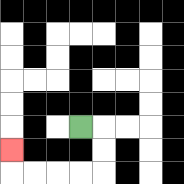{'start': '[3, 5]', 'end': '[0, 6]', 'path_directions': 'R,D,D,L,L,L,L,U', 'path_coordinates': '[[3, 5], [4, 5], [4, 6], [4, 7], [3, 7], [2, 7], [1, 7], [0, 7], [0, 6]]'}